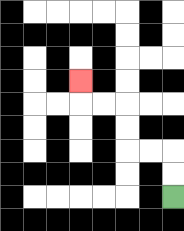{'start': '[7, 8]', 'end': '[3, 3]', 'path_directions': 'U,U,L,L,U,U,L,L,U', 'path_coordinates': '[[7, 8], [7, 7], [7, 6], [6, 6], [5, 6], [5, 5], [5, 4], [4, 4], [3, 4], [3, 3]]'}